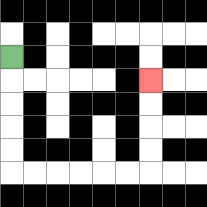{'start': '[0, 2]', 'end': '[6, 3]', 'path_directions': 'D,D,D,D,D,R,R,R,R,R,R,U,U,U,U', 'path_coordinates': '[[0, 2], [0, 3], [0, 4], [0, 5], [0, 6], [0, 7], [1, 7], [2, 7], [3, 7], [4, 7], [5, 7], [6, 7], [6, 6], [6, 5], [6, 4], [6, 3]]'}